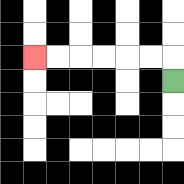{'start': '[7, 3]', 'end': '[1, 2]', 'path_directions': 'U,L,L,L,L,L,L', 'path_coordinates': '[[7, 3], [7, 2], [6, 2], [5, 2], [4, 2], [3, 2], [2, 2], [1, 2]]'}